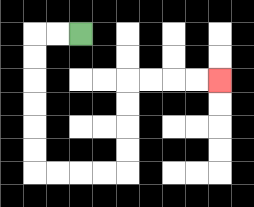{'start': '[3, 1]', 'end': '[9, 3]', 'path_directions': 'L,L,D,D,D,D,D,D,R,R,R,R,U,U,U,U,R,R,R,R', 'path_coordinates': '[[3, 1], [2, 1], [1, 1], [1, 2], [1, 3], [1, 4], [1, 5], [1, 6], [1, 7], [2, 7], [3, 7], [4, 7], [5, 7], [5, 6], [5, 5], [5, 4], [5, 3], [6, 3], [7, 3], [8, 3], [9, 3]]'}